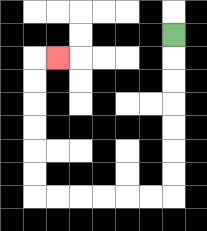{'start': '[7, 1]', 'end': '[2, 2]', 'path_directions': 'D,D,D,D,D,D,D,L,L,L,L,L,L,U,U,U,U,U,U,R', 'path_coordinates': '[[7, 1], [7, 2], [7, 3], [7, 4], [7, 5], [7, 6], [7, 7], [7, 8], [6, 8], [5, 8], [4, 8], [3, 8], [2, 8], [1, 8], [1, 7], [1, 6], [1, 5], [1, 4], [1, 3], [1, 2], [2, 2]]'}